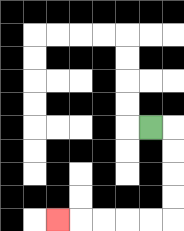{'start': '[6, 5]', 'end': '[2, 9]', 'path_directions': 'R,D,D,D,D,L,L,L,L,L', 'path_coordinates': '[[6, 5], [7, 5], [7, 6], [7, 7], [7, 8], [7, 9], [6, 9], [5, 9], [4, 9], [3, 9], [2, 9]]'}